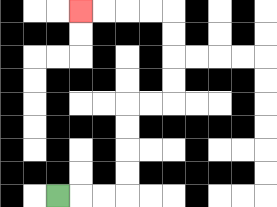{'start': '[2, 8]', 'end': '[3, 0]', 'path_directions': 'R,R,R,U,U,U,U,R,R,U,U,U,U,L,L,L,L', 'path_coordinates': '[[2, 8], [3, 8], [4, 8], [5, 8], [5, 7], [5, 6], [5, 5], [5, 4], [6, 4], [7, 4], [7, 3], [7, 2], [7, 1], [7, 0], [6, 0], [5, 0], [4, 0], [3, 0]]'}